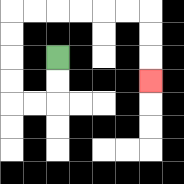{'start': '[2, 2]', 'end': '[6, 3]', 'path_directions': 'D,D,L,L,U,U,U,U,R,R,R,R,R,R,D,D,D', 'path_coordinates': '[[2, 2], [2, 3], [2, 4], [1, 4], [0, 4], [0, 3], [0, 2], [0, 1], [0, 0], [1, 0], [2, 0], [3, 0], [4, 0], [5, 0], [6, 0], [6, 1], [6, 2], [6, 3]]'}